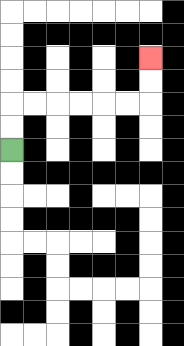{'start': '[0, 6]', 'end': '[6, 2]', 'path_directions': 'U,U,R,R,R,R,R,R,U,U', 'path_coordinates': '[[0, 6], [0, 5], [0, 4], [1, 4], [2, 4], [3, 4], [4, 4], [5, 4], [6, 4], [6, 3], [6, 2]]'}